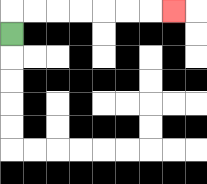{'start': '[0, 1]', 'end': '[7, 0]', 'path_directions': 'U,R,R,R,R,R,R,R', 'path_coordinates': '[[0, 1], [0, 0], [1, 0], [2, 0], [3, 0], [4, 0], [5, 0], [6, 0], [7, 0]]'}